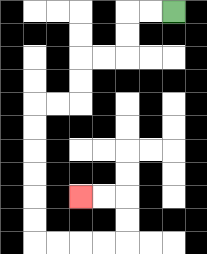{'start': '[7, 0]', 'end': '[3, 8]', 'path_directions': 'L,L,D,D,L,L,D,D,L,L,D,D,D,D,D,D,R,R,R,R,U,U,L,L', 'path_coordinates': '[[7, 0], [6, 0], [5, 0], [5, 1], [5, 2], [4, 2], [3, 2], [3, 3], [3, 4], [2, 4], [1, 4], [1, 5], [1, 6], [1, 7], [1, 8], [1, 9], [1, 10], [2, 10], [3, 10], [4, 10], [5, 10], [5, 9], [5, 8], [4, 8], [3, 8]]'}